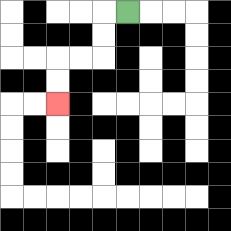{'start': '[5, 0]', 'end': '[2, 4]', 'path_directions': 'L,D,D,L,L,D,D', 'path_coordinates': '[[5, 0], [4, 0], [4, 1], [4, 2], [3, 2], [2, 2], [2, 3], [2, 4]]'}